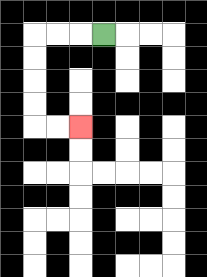{'start': '[4, 1]', 'end': '[3, 5]', 'path_directions': 'L,L,L,D,D,D,D,R,R', 'path_coordinates': '[[4, 1], [3, 1], [2, 1], [1, 1], [1, 2], [1, 3], [1, 4], [1, 5], [2, 5], [3, 5]]'}